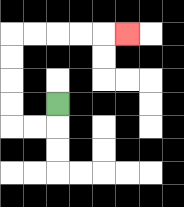{'start': '[2, 4]', 'end': '[5, 1]', 'path_directions': 'D,L,L,U,U,U,U,R,R,R,R,R', 'path_coordinates': '[[2, 4], [2, 5], [1, 5], [0, 5], [0, 4], [0, 3], [0, 2], [0, 1], [1, 1], [2, 1], [3, 1], [4, 1], [5, 1]]'}